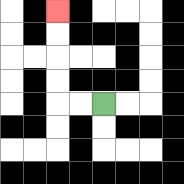{'start': '[4, 4]', 'end': '[2, 0]', 'path_directions': 'L,L,U,U,U,U', 'path_coordinates': '[[4, 4], [3, 4], [2, 4], [2, 3], [2, 2], [2, 1], [2, 0]]'}